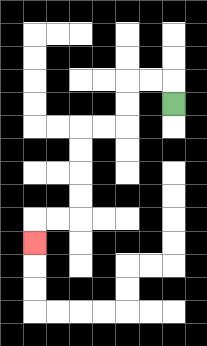{'start': '[7, 4]', 'end': '[1, 10]', 'path_directions': 'U,L,L,D,D,L,L,D,D,D,D,L,L,D', 'path_coordinates': '[[7, 4], [7, 3], [6, 3], [5, 3], [5, 4], [5, 5], [4, 5], [3, 5], [3, 6], [3, 7], [3, 8], [3, 9], [2, 9], [1, 9], [1, 10]]'}